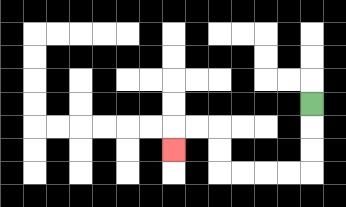{'start': '[13, 4]', 'end': '[7, 6]', 'path_directions': 'D,D,D,L,L,L,L,U,U,L,L,D', 'path_coordinates': '[[13, 4], [13, 5], [13, 6], [13, 7], [12, 7], [11, 7], [10, 7], [9, 7], [9, 6], [9, 5], [8, 5], [7, 5], [7, 6]]'}